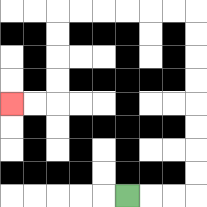{'start': '[5, 8]', 'end': '[0, 4]', 'path_directions': 'R,R,R,U,U,U,U,U,U,U,U,L,L,L,L,L,L,D,D,D,D,L,L', 'path_coordinates': '[[5, 8], [6, 8], [7, 8], [8, 8], [8, 7], [8, 6], [8, 5], [8, 4], [8, 3], [8, 2], [8, 1], [8, 0], [7, 0], [6, 0], [5, 0], [4, 0], [3, 0], [2, 0], [2, 1], [2, 2], [2, 3], [2, 4], [1, 4], [0, 4]]'}